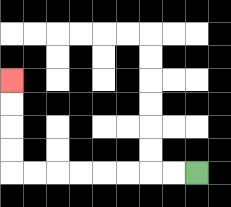{'start': '[8, 7]', 'end': '[0, 3]', 'path_directions': 'L,L,L,L,L,L,L,L,U,U,U,U', 'path_coordinates': '[[8, 7], [7, 7], [6, 7], [5, 7], [4, 7], [3, 7], [2, 7], [1, 7], [0, 7], [0, 6], [0, 5], [0, 4], [0, 3]]'}